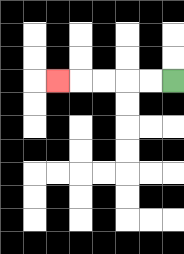{'start': '[7, 3]', 'end': '[2, 3]', 'path_directions': 'L,L,L,L,L', 'path_coordinates': '[[7, 3], [6, 3], [5, 3], [4, 3], [3, 3], [2, 3]]'}